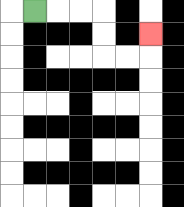{'start': '[1, 0]', 'end': '[6, 1]', 'path_directions': 'R,R,R,D,D,R,R,U', 'path_coordinates': '[[1, 0], [2, 0], [3, 0], [4, 0], [4, 1], [4, 2], [5, 2], [6, 2], [6, 1]]'}